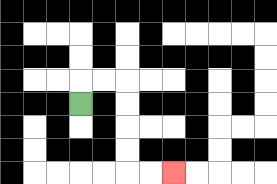{'start': '[3, 4]', 'end': '[7, 7]', 'path_directions': 'U,R,R,D,D,D,D,R,R', 'path_coordinates': '[[3, 4], [3, 3], [4, 3], [5, 3], [5, 4], [5, 5], [5, 6], [5, 7], [6, 7], [7, 7]]'}